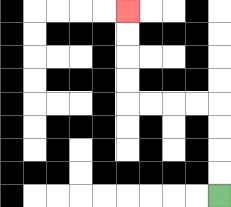{'start': '[9, 8]', 'end': '[5, 0]', 'path_directions': 'U,U,U,U,L,L,L,L,U,U,U,U', 'path_coordinates': '[[9, 8], [9, 7], [9, 6], [9, 5], [9, 4], [8, 4], [7, 4], [6, 4], [5, 4], [5, 3], [5, 2], [5, 1], [5, 0]]'}